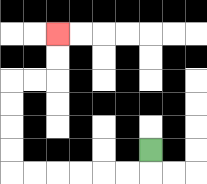{'start': '[6, 6]', 'end': '[2, 1]', 'path_directions': 'D,L,L,L,L,L,L,U,U,U,U,R,R,U,U', 'path_coordinates': '[[6, 6], [6, 7], [5, 7], [4, 7], [3, 7], [2, 7], [1, 7], [0, 7], [0, 6], [0, 5], [0, 4], [0, 3], [1, 3], [2, 3], [2, 2], [2, 1]]'}